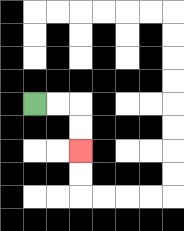{'start': '[1, 4]', 'end': '[3, 6]', 'path_directions': 'R,R,D,D', 'path_coordinates': '[[1, 4], [2, 4], [3, 4], [3, 5], [3, 6]]'}